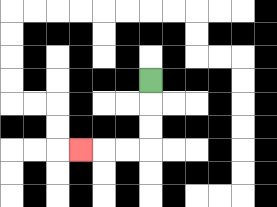{'start': '[6, 3]', 'end': '[3, 6]', 'path_directions': 'D,D,D,L,L,L', 'path_coordinates': '[[6, 3], [6, 4], [6, 5], [6, 6], [5, 6], [4, 6], [3, 6]]'}